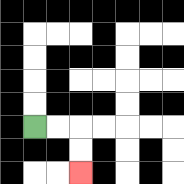{'start': '[1, 5]', 'end': '[3, 7]', 'path_directions': 'R,R,D,D', 'path_coordinates': '[[1, 5], [2, 5], [3, 5], [3, 6], [3, 7]]'}